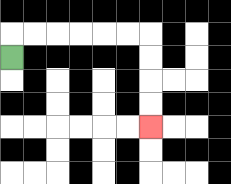{'start': '[0, 2]', 'end': '[6, 5]', 'path_directions': 'U,R,R,R,R,R,R,D,D,D,D', 'path_coordinates': '[[0, 2], [0, 1], [1, 1], [2, 1], [3, 1], [4, 1], [5, 1], [6, 1], [6, 2], [6, 3], [6, 4], [6, 5]]'}